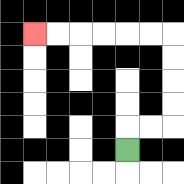{'start': '[5, 6]', 'end': '[1, 1]', 'path_directions': 'U,R,R,U,U,U,U,L,L,L,L,L,L', 'path_coordinates': '[[5, 6], [5, 5], [6, 5], [7, 5], [7, 4], [7, 3], [7, 2], [7, 1], [6, 1], [5, 1], [4, 1], [3, 1], [2, 1], [1, 1]]'}